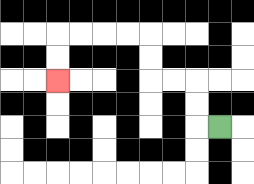{'start': '[9, 5]', 'end': '[2, 3]', 'path_directions': 'L,U,U,L,L,U,U,L,L,L,L,D,D', 'path_coordinates': '[[9, 5], [8, 5], [8, 4], [8, 3], [7, 3], [6, 3], [6, 2], [6, 1], [5, 1], [4, 1], [3, 1], [2, 1], [2, 2], [2, 3]]'}